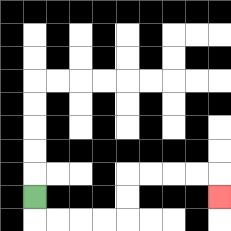{'start': '[1, 8]', 'end': '[9, 8]', 'path_directions': 'D,R,R,R,R,U,U,R,R,R,R,D', 'path_coordinates': '[[1, 8], [1, 9], [2, 9], [3, 9], [4, 9], [5, 9], [5, 8], [5, 7], [6, 7], [7, 7], [8, 7], [9, 7], [9, 8]]'}